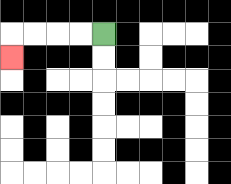{'start': '[4, 1]', 'end': '[0, 2]', 'path_directions': 'L,L,L,L,D', 'path_coordinates': '[[4, 1], [3, 1], [2, 1], [1, 1], [0, 1], [0, 2]]'}